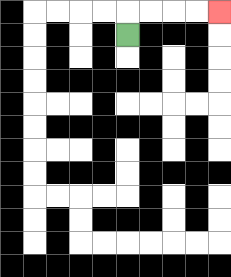{'start': '[5, 1]', 'end': '[9, 0]', 'path_directions': 'U,R,R,R,R', 'path_coordinates': '[[5, 1], [5, 0], [6, 0], [7, 0], [8, 0], [9, 0]]'}